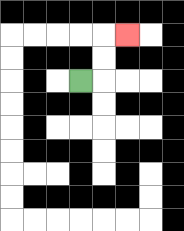{'start': '[3, 3]', 'end': '[5, 1]', 'path_directions': 'R,U,U,R', 'path_coordinates': '[[3, 3], [4, 3], [4, 2], [4, 1], [5, 1]]'}